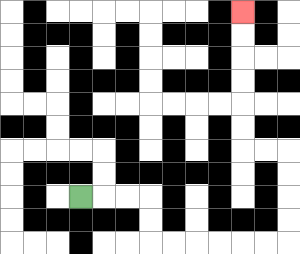{'start': '[3, 8]', 'end': '[10, 0]', 'path_directions': 'R,R,R,D,D,R,R,R,R,R,R,U,U,U,U,L,L,U,U,U,U,U,U', 'path_coordinates': '[[3, 8], [4, 8], [5, 8], [6, 8], [6, 9], [6, 10], [7, 10], [8, 10], [9, 10], [10, 10], [11, 10], [12, 10], [12, 9], [12, 8], [12, 7], [12, 6], [11, 6], [10, 6], [10, 5], [10, 4], [10, 3], [10, 2], [10, 1], [10, 0]]'}